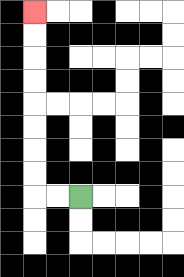{'start': '[3, 8]', 'end': '[1, 0]', 'path_directions': 'L,L,U,U,U,U,U,U,U,U', 'path_coordinates': '[[3, 8], [2, 8], [1, 8], [1, 7], [1, 6], [1, 5], [1, 4], [1, 3], [1, 2], [1, 1], [1, 0]]'}